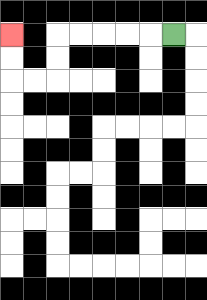{'start': '[7, 1]', 'end': '[0, 1]', 'path_directions': 'L,L,L,L,L,D,D,L,L,U,U', 'path_coordinates': '[[7, 1], [6, 1], [5, 1], [4, 1], [3, 1], [2, 1], [2, 2], [2, 3], [1, 3], [0, 3], [0, 2], [0, 1]]'}